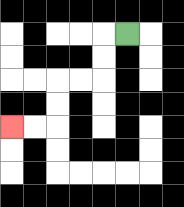{'start': '[5, 1]', 'end': '[0, 5]', 'path_directions': 'L,D,D,L,L,D,D,L,L', 'path_coordinates': '[[5, 1], [4, 1], [4, 2], [4, 3], [3, 3], [2, 3], [2, 4], [2, 5], [1, 5], [0, 5]]'}